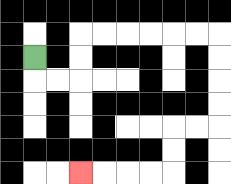{'start': '[1, 2]', 'end': '[3, 7]', 'path_directions': 'D,R,R,U,U,R,R,R,R,R,R,D,D,D,D,L,L,D,D,L,L,L,L', 'path_coordinates': '[[1, 2], [1, 3], [2, 3], [3, 3], [3, 2], [3, 1], [4, 1], [5, 1], [6, 1], [7, 1], [8, 1], [9, 1], [9, 2], [9, 3], [9, 4], [9, 5], [8, 5], [7, 5], [7, 6], [7, 7], [6, 7], [5, 7], [4, 7], [3, 7]]'}